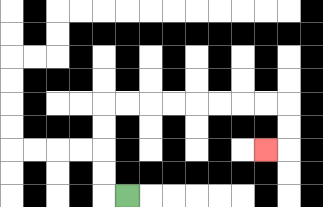{'start': '[5, 8]', 'end': '[11, 6]', 'path_directions': 'L,U,U,U,U,R,R,R,R,R,R,R,R,D,D,L', 'path_coordinates': '[[5, 8], [4, 8], [4, 7], [4, 6], [4, 5], [4, 4], [5, 4], [6, 4], [7, 4], [8, 4], [9, 4], [10, 4], [11, 4], [12, 4], [12, 5], [12, 6], [11, 6]]'}